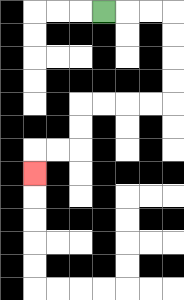{'start': '[4, 0]', 'end': '[1, 7]', 'path_directions': 'R,R,R,D,D,D,D,L,L,L,L,D,D,L,L,D', 'path_coordinates': '[[4, 0], [5, 0], [6, 0], [7, 0], [7, 1], [7, 2], [7, 3], [7, 4], [6, 4], [5, 4], [4, 4], [3, 4], [3, 5], [3, 6], [2, 6], [1, 6], [1, 7]]'}